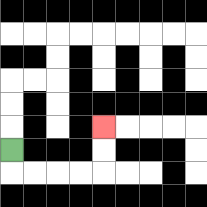{'start': '[0, 6]', 'end': '[4, 5]', 'path_directions': 'D,R,R,R,R,U,U', 'path_coordinates': '[[0, 6], [0, 7], [1, 7], [2, 7], [3, 7], [4, 7], [4, 6], [4, 5]]'}